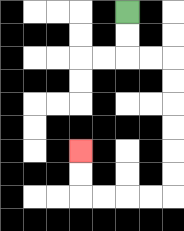{'start': '[5, 0]', 'end': '[3, 6]', 'path_directions': 'D,D,R,R,D,D,D,D,D,D,L,L,L,L,U,U', 'path_coordinates': '[[5, 0], [5, 1], [5, 2], [6, 2], [7, 2], [7, 3], [7, 4], [7, 5], [7, 6], [7, 7], [7, 8], [6, 8], [5, 8], [4, 8], [3, 8], [3, 7], [3, 6]]'}